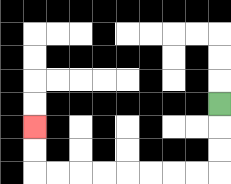{'start': '[9, 4]', 'end': '[1, 5]', 'path_directions': 'D,D,D,L,L,L,L,L,L,L,L,U,U', 'path_coordinates': '[[9, 4], [9, 5], [9, 6], [9, 7], [8, 7], [7, 7], [6, 7], [5, 7], [4, 7], [3, 7], [2, 7], [1, 7], [1, 6], [1, 5]]'}